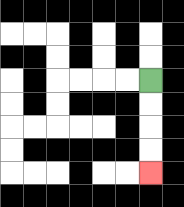{'start': '[6, 3]', 'end': '[6, 7]', 'path_directions': 'D,D,D,D', 'path_coordinates': '[[6, 3], [6, 4], [6, 5], [6, 6], [6, 7]]'}